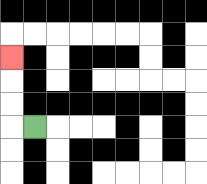{'start': '[1, 5]', 'end': '[0, 2]', 'path_directions': 'L,U,U,U', 'path_coordinates': '[[1, 5], [0, 5], [0, 4], [0, 3], [0, 2]]'}